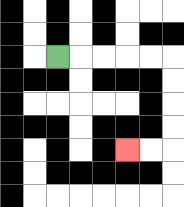{'start': '[2, 2]', 'end': '[5, 6]', 'path_directions': 'R,R,R,R,R,D,D,D,D,L,L', 'path_coordinates': '[[2, 2], [3, 2], [4, 2], [5, 2], [6, 2], [7, 2], [7, 3], [7, 4], [7, 5], [7, 6], [6, 6], [5, 6]]'}